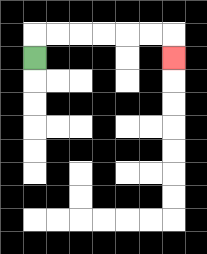{'start': '[1, 2]', 'end': '[7, 2]', 'path_directions': 'U,R,R,R,R,R,R,D', 'path_coordinates': '[[1, 2], [1, 1], [2, 1], [3, 1], [4, 1], [5, 1], [6, 1], [7, 1], [7, 2]]'}